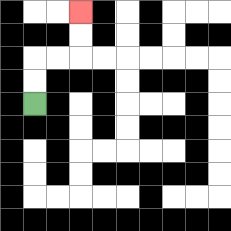{'start': '[1, 4]', 'end': '[3, 0]', 'path_directions': 'U,U,R,R,U,U', 'path_coordinates': '[[1, 4], [1, 3], [1, 2], [2, 2], [3, 2], [3, 1], [3, 0]]'}